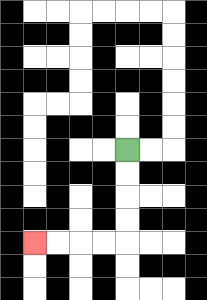{'start': '[5, 6]', 'end': '[1, 10]', 'path_directions': 'D,D,D,D,L,L,L,L', 'path_coordinates': '[[5, 6], [5, 7], [5, 8], [5, 9], [5, 10], [4, 10], [3, 10], [2, 10], [1, 10]]'}